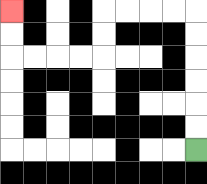{'start': '[8, 6]', 'end': '[0, 0]', 'path_directions': 'U,U,U,U,U,U,L,L,L,L,D,D,L,L,L,L,U,U', 'path_coordinates': '[[8, 6], [8, 5], [8, 4], [8, 3], [8, 2], [8, 1], [8, 0], [7, 0], [6, 0], [5, 0], [4, 0], [4, 1], [4, 2], [3, 2], [2, 2], [1, 2], [0, 2], [0, 1], [0, 0]]'}